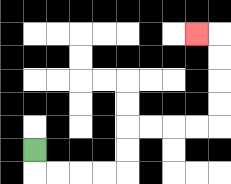{'start': '[1, 6]', 'end': '[8, 1]', 'path_directions': 'D,R,R,R,R,U,U,R,R,R,R,U,U,U,U,L', 'path_coordinates': '[[1, 6], [1, 7], [2, 7], [3, 7], [4, 7], [5, 7], [5, 6], [5, 5], [6, 5], [7, 5], [8, 5], [9, 5], [9, 4], [9, 3], [9, 2], [9, 1], [8, 1]]'}